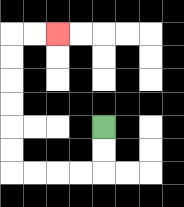{'start': '[4, 5]', 'end': '[2, 1]', 'path_directions': 'D,D,L,L,L,L,U,U,U,U,U,U,R,R', 'path_coordinates': '[[4, 5], [4, 6], [4, 7], [3, 7], [2, 7], [1, 7], [0, 7], [0, 6], [0, 5], [0, 4], [0, 3], [0, 2], [0, 1], [1, 1], [2, 1]]'}